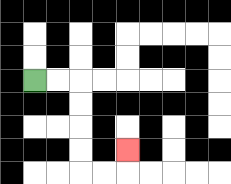{'start': '[1, 3]', 'end': '[5, 6]', 'path_directions': 'R,R,D,D,D,D,R,R,U', 'path_coordinates': '[[1, 3], [2, 3], [3, 3], [3, 4], [3, 5], [3, 6], [3, 7], [4, 7], [5, 7], [5, 6]]'}